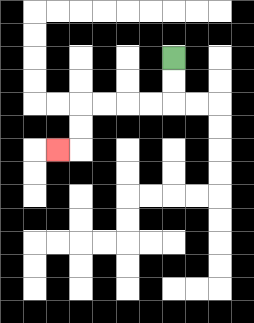{'start': '[7, 2]', 'end': '[2, 6]', 'path_directions': 'D,D,L,L,L,L,D,D,L', 'path_coordinates': '[[7, 2], [7, 3], [7, 4], [6, 4], [5, 4], [4, 4], [3, 4], [3, 5], [3, 6], [2, 6]]'}